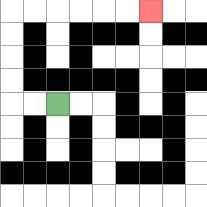{'start': '[2, 4]', 'end': '[6, 0]', 'path_directions': 'L,L,U,U,U,U,R,R,R,R,R,R', 'path_coordinates': '[[2, 4], [1, 4], [0, 4], [0, 3], [0, 2], [0, 1], [0, 0], [1, 0], [2, 0], [3, 0], [4, 0], [5, 0], [6, 0]]'}